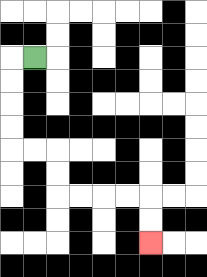{'start': '[1, 2]', 'end': '[6, 10]', 'path_directions': 'L,D,D,D,D,R,R,D,D,R,R,R,R,D,D', 'path_coordinates': '[[1, 2], [0, 2], [0, 3], [0, 4], [0, 5], [0, 6], [1, 6], [2, 6], [2, 7], [2, 8], [3, 8], [4, 8], [5, 8], [6, 8], [6, 9], [6, 10]]'}